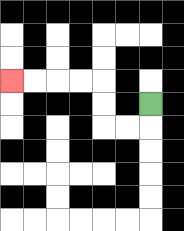{'start': '[6, 4]', 'end': '[0, 3]', 'path_directions': 'D,L,L,U,U,L,L,L,L', 'path_coordinates': '[[6, 4], [6, 5], [5, 5], [4, 5], [4, 4], [4, 3], [3, 3], [2, 3], [1, 3], [0, 3]]'}